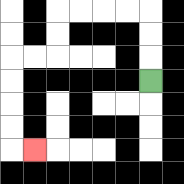{'start': '[6, 3]', 'end': '[1, 6]', 'path_directions': 'U,U,U,L,L,L,L,D,D,L,L,D,D,D,D,R', 'path_coordinates': '[[6, 3], [6, 2], [6, 1], [6, 0], [5, 0], [4, 0], [3, 0], [2, 0], [2, 1], [2, 2], [1, 2], [0, 2], [0, 3], [0, 4], [0, 5], [0, 6], [1, 6]]'}